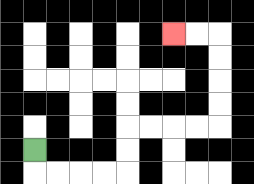{'start': '[1, 6]', 'end': '[7, 1]', 'path_directions': 'D,R,R,R,R,U,U,R,R,R,R,U,U,U,U,L,L', 'path_coordinates': '[[1, 6], [1, 7], [2, 7], [3, 7], [4, 7], [5, 7], [5, 6], [5, 5], [6, 5], [7, 5], [8, 5], [9, 5], [9, 4], [9, 3], [9, 2], [9, 1], [8, 1], [7, 1]]'}